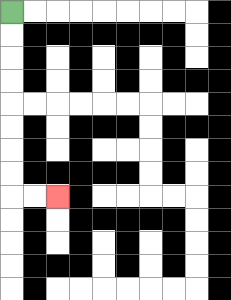{'start': '[0, 0]', 'end': '[2, 8]', 'path_directions': 'D,D,D,D,D,D,D,D,R,R', 'path_coordinates': '[[0, 0], [0, 1], [0, 2], [0, 3], [0, 4], [0, 5], [0, 6], [0, 7], [0, 8], [1, 8], [2, 8]]'}